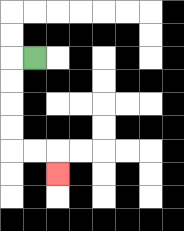{'start': '[1, 2]', 'end': '[2, 7]', 'path_directions': 'L,D,D,D,D,R,R,D', 'path_coordinates': '[[1, 2], [0, 2], [0, 3], [0, 4], [0, 5], [0, 6], [1, 6], [2, 6], [2, 7]]'}